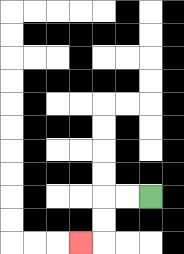{'start': '[6, 8]', 'end': '[3, 10]', 'path_directions': 'L,L,D,D,L', 'path_coordinates': '[[6, 8], [5, 8], [4, 8], [4, 9], [4, 10], [3, 10]]'}